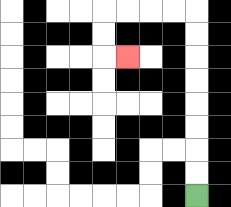{'start': '[8, 8]', 'end': '[5, 2]', 'path_directions': 'U,U,U,U,U,U,U,U,L,L,L,L,D,D,R', 'path_coordinates': '[[8, 8], [8, 7], [8, 6], [8, 5], [8, 4], [8, 3], [8, 2], [8, 1], [8, 0], [7, 0], [6, 0], [5, 0], [4, 0], [4, 1], [4, 2], [5, 2]]'}